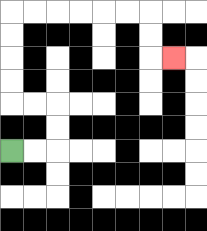{'start': '[0, 6]', 'end': '[7, 2]', 'path_directions': 'R,R,U,U,L,L,U,U,U,U,R,R,R,R,R,R,D,D,R', 'path_coordinates': '[[0, 6], [1, 6], [2, 6], [2, 5], [2, 4], [1, 4], [0, 4], [0, 3], [0, 2], [0, 1], [0, 0], [1, 0], [2, 0], [3, 0], [4, 0], [5, 0], [6, 0], [6, 1], [6, 2], [7, 2]]'}